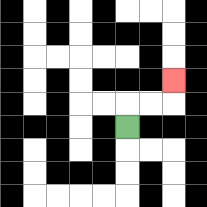{'start': '[5, 5]', 'end': '[7, 3]', 'path_directions': 'U,R,R,U', 'path_coordinates': '[[5, 5], [5, 4], [6, 4], [7, 4], [7, 3]]'}